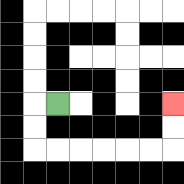{'start': '[2, 4]', 'end': '[7, 4]', 'path_directions': 'L,D,D,R,R,R,R,R,R,U,U', 'path_coordinates': '[[2, 4], [1, 4], [1, 5], [1, 6], [2, 6], [3, 6], [4, 6], [5, 6], [6, 6], [7, 6], [7, 5], [7, 4]]'}